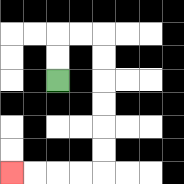{'start': '[2, 3]', 'end': '[0, 7]', 'path_directions': 'U,U,R,R,D,D,D,D,D,D,L,L,L,L', 'path_coordinates': '[[2, 3], [2, 2], [2, 1], [3, 1], [4, 1], [4, 2], [4, 3], [4, 4], [4, 5], [4, 6], [4, 7], [3, 7], [2, 7], [1, 7], [0, 7]]'}